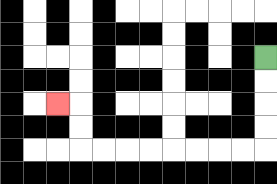{'start': '[11, 2]', 'end': '[2, 4]', 'path_directions': 'D,D,D,D,L,L,L,L,L,L,L,L,U,U,L', 'path_coordinates': '[[11, 2], [11, 3], [11, 4], [11, 5], [11, 6], [10, 6], [9, 6], [8, 6], [7, 6], [6, 6], [5, 6], [4, 6], [3, 6], [3, 5], [3, 4], [2, 4]]'}